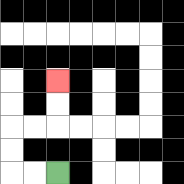{'start': '[2, 7]', 'end': '[2, 3]', 'path_directions': 'L,L,U,U,R,R,U,U', 'path_coordinates': '[[2, 7], [1, 7], [0, 7], [0, 6], [0, 5], [1, 5], [2, 5], [2, 4], [2, 3]]'}